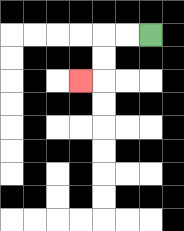{'start': '[6, 1]', 'end': '[3, 3]', 'path_directions': 'L,L,D,D,L', 'path_coordinates': '[[6, 1], [5, 1], [4, 1], [4, 2], [4, 3], [3, 3]]'}